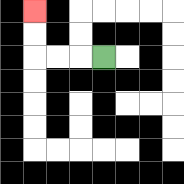{'start': '[4, 2]', 'end': '[1, 0]', 'path_directions': 'L,L,L,U,U', 'path_coordinates': '[[4, 2], [3, 2], [2, 2], [1, 2], [1, 1], [1, 0]]'}